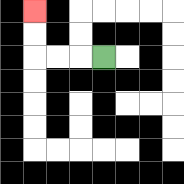{'start': '[4, 2]', 'end': '[1, 0]', 'path_directions': 'L,L,L,U,U', 'path_coordinates': '[[4, 2], [3, 2], [2, 2], [1, 2], [1, 1], [1, 0]]'}